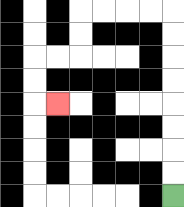{'start': '[7, 8]', 'end': '[2, 4]', 'path_directions': 'U,U,U,U,U,U,U,U,L,L,L,L,D,D,L,L,D,D,R', 'path_coordinates': '[[7, 8], [7, 7], [7, 6], [7, 5], [7, 4], [7, 3], [7, 2], [7, 1], [7, 0], [6, 0], [5, 0], [4, 0], [3, 0], [3, 1], [3, 2], [2, 2], [1, 2], [1, 3], [1, 4], [2, 4]]'}